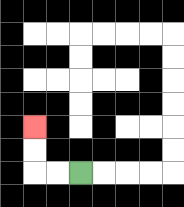{'start': '[3, 7]', 'end': '[1, 5]', 'path_directions': 'L,L,U,U', 'path_coordinates': '[[3, 7], [2, 7], [1, 7], [1, 6], [1, 5]]'}